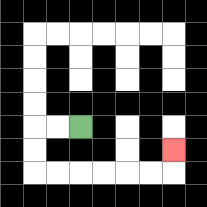{'start': '[3, 5]', 'end': '[7, 6]', 'path_directions': 'L,L,D,D,R,R,R,R,R,R,U', 'path_coordinates': '[[3, 5], [2, 5], [1, 5], [1, 6], [1, 7], [2, 7], [3, 7], [4, 7], [5, 7], [6, 7], [7, 7], [7, 6]]'}